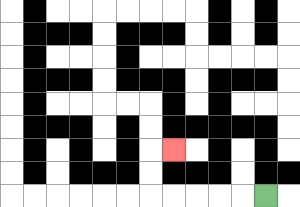{'start': '[11, 8]', 'end': '[7, 6]', 'path_directions': 'L,L,L,L,L,U,U,R', 'path_coordinates': '[[11, 8], [10, 8], [9, 8], [8, 8], [7, 8], [6, 8], [6, 7], [6, 6], [7, 6]]'}